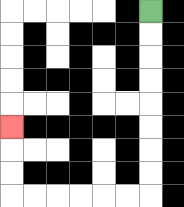{'start': '[6, 0]', 'end': '[0, 5]', 'path_directions': 'D,D,D,D,D,D,D,D,L,L,L,L,L,L,U,U,U', 'path_coordinates': '[[6, 0], [6, 1], [6, 2], [6, 3], [6, 4], [6, 5], [6, 6], [6, 7], [6, 8], [5, 8], [4, 8], [3, 8], [2, 8], [1, 8], [0, 8], [0, 7], [0, 6], [0, 5]]'}